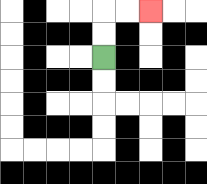{'start': '[4, 2]', 'end': '[6, 0]', 'path_directions': 'U,U,R,R', 'path_coordinates': '[[4, 2], [4, 1], [4, 0], [5, 0], [6, 0]]'}